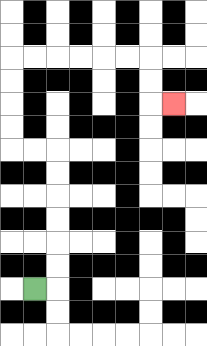{'start': '[1, 12]', 'end': '[7, 4]', 'path_directions': 'R,U,U,U,U,U,U,L,L,U,U,U,U,R,R,R,R,R,R,D,D,R', 'path_coordinates': '[[1, 12], [2, 12], [2, 11], [2, 10], [2, 9], [2, 8], [2, 7], [2, 6], [1, 6], [0, 6], [0, 5], [0, 4], [0, 3], [0, 2], [1, 2], [2, 2], [3, 2], [4, 2], [5, 2], [6, 2], [6, 3], [6, 4], [7, 4]]'}